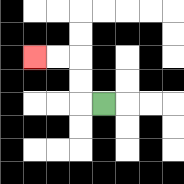{'start': '[4, 4]', 'end': '[1, 2]', 'path_directions': 'L,U,U,L,L', 'path_coordinates': '[[4, 4], [3, 4], [3, 3], [3, 2], [2, 2], [1, 2]]'}